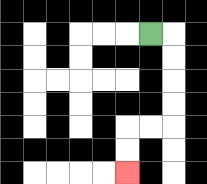{'start': '[6, 1]', 'end': '[5, 7]', 'path_directions': 'R,D,D,D,D,L,L,D,D', 'path_coordinates': '[[6, 1], [7, 1], [7, 2], [7, 3], [7, 4], [7, 5], [6, 5], [5, 5], [5, 6], [5, 7]]'}